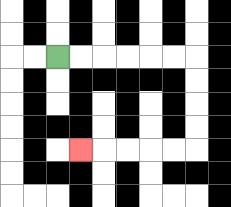{'start': '[2, 2]', 'end': '[3, 6]', 'path_directions': 'R,R,R,R,R,R,D,D,D,D,L,L,L,L,L', 'path_coordinates': '[[2, 2], [3, 2], [4, 2], [5, 2], [6, 2], [7, 2], [8, 2], [8, 3], [8, 4], [8, 5], [8, 6], [7, 6], [6, 6], [5, 6], [4, 6], [3, 6]]'}